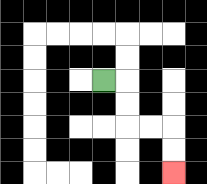{'start': '[4, 3]', 'end': '[7, 7]', 'path_directions': 'R,D,D,R,R,D,D', 'path_coordinates': '[[4, 3], [5, 3], [5, 4], [5, 5], [6, 5], [7, 5], [7, 6], [7, 7]]'}